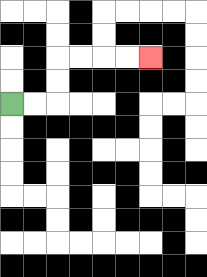{'start': '[0, 4]', 'end': '[6, 2]', 'path_directions': 'R,R,U,U,R,R,R,R', 'path_coordinates': '[[0, 4], [1, 4], [2, 4], [2, 3], [2, 2], [3, 2], [4, 2], [5, 2], [6, 2]]'}